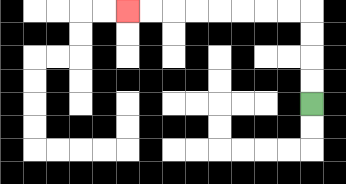{'start': '[13, 4]', 'end': '[5, 0]', 'path_directions': 'U,U,U,U,L,L,L,L,L,L,L,L', 'path_coordinates': '[[13, 4], [13, 3], [13, 2], [13, 1], [13, 0], [12, 0], [11, 0], [10, 0], [9, 0], [8, 0], [7, 0], [6, 0], [5, 0]]'}